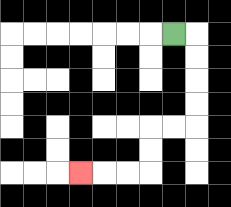{'start': '[7, 1]', 'end': '[3, 7]', 'path_directions': 'R,D,D,D,D,L,L,D,D,L,L,L', 'path_coordinates': '[[7, 1], [8, 1], [8, 2], [8, 3], [8, 4], [8, 5], [7, 5], [6, 5], [6, 6], [6, 7], [5, 7], [4, 7], [3, 7]]'}